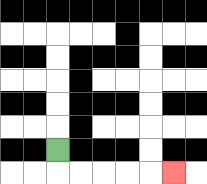{'start': '[2, 6]', 'end': '[7, 7]', 'path_directions': 'D,R,R,R,R,R', 'path_coordinates': '[[2, 6], [2, 7], [3, 7], [4, 7], [5, 7], [6, 7], [7, 7]]'}